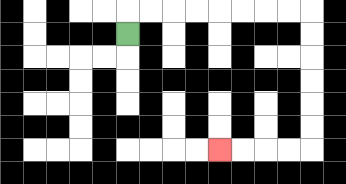{'start': '[5, 1]', 'end': '[9, 6]', 'path_directions': 'U,R,R,R,R,R,R,R,R,D,D,D,D,D,D,L,L,L,L', 'path_coordinates': '[[5, 1], [5, 0], [6, 0], [7, 0], [8, 0], [9, 0], [10, 0], [11, 0], [12, 0], [13, 0], [13, 1], [13, 2], [13, 3], [13, 4], [13, 5], [13, 6], [12, 6], [11, 6], [10, 6], [9, 6]]'}